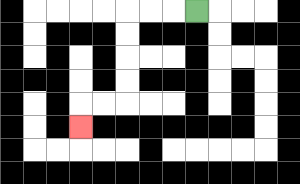{'start': '[8, 0]', 'end': '[3, 5]', 'path_directions': 'L,L,L,D,D,D,D,L,L,D', 'path_coordinates': '[[8, 0], [7, 0], [6, 0], [5, 0], [5, 1], [5, 2], [5, 3], [5, 4], [4, 4], [3, 4], [3, 5]]'}